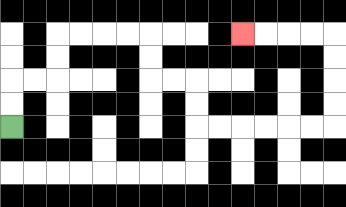{'start': '[0, 5]', 'end': '[10, 1]', 'path_directions': 'U,U,R,R,U,U,R,R,R,R,D,D,R,R,D,D,R,R,R,R,R,R,U,U,U,U,L,L,L,L', 'path_coordinates': '[[0, 5], [0, 4], [0, 3], [1, 3], [2, 3], [2, 2], [2, 1], [3, 1], [4, 1], [5, 1], [6, 1], [6, 2], [6, 3], [7, 3], [8, 3], [8, 4], [8, 5], [9, 5], [10, 5], [11, 5], [12, 5], [13, 5], [14, 5], [14, 4], [14, 3], [14, 2], [14, 1], [13, 1], [12, 1], [11, 1], [10, 1]]'}